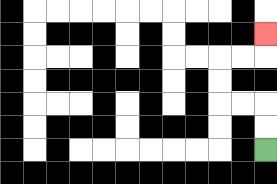{'start': '[11, 6]', 'end': '[11, 1]', 'path_directions': 'U,U,L,L,U,U,R,R,U', 'path_coordinates': '[[11, 6], [11, 5], [11, 4], [10, 4], [9, 4], [9, 3], [9, 2], [10, 2], [11, 2], [11, 1]]'}